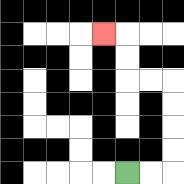{'start': '[5, 7]', 'end': '[4, 1]', 'path_directions': 'R,R,U,U,U,U,L,L,U,U,L', 'path_coordinates': '[[5, 7], [6, 7], [7, 7], [7, 6], [7, 5], [7, 4], [7, 3], [6, 3], [5, 3], [5, 2], [5, 1], [4, 1]]'}